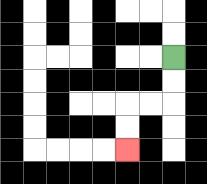{'start': '[7, 2]', 'end': '[5, 6]', 'path_directions': 'D,D,L,L,D,D', 'path_coordinates': '[[7, 2], [7, 3], [7, 4], [6, 4], [5, 4], [5, 5], [5, 6]]'}